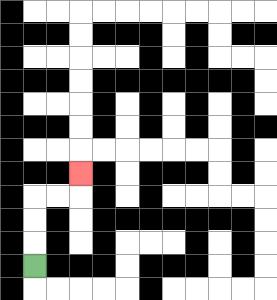{'start': '[1, 11]', 'end': '[3, 7]', 'path_directions': 'U,U,U,R,R,U', 'path_coordinates': '[[1, 11], [1, 10], [1, 9], [1, 8], [2, 8], [3, 8], [3, 7]]'}